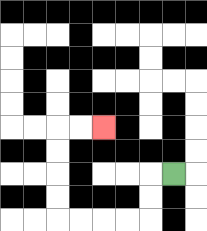{'start': '[7, 7]', 'end': '[4, 5]', 'path_directions': 'L,D,D,L,L,L,L,U,U,U,U,R,R', 'path_coordinates': '[[7, 7], [6, 7], [6, 8], [6, 9], [5, 9], [4, 9], [3, 9], [2, 9], [2, 8], [2, 7], [2, 6], [2, 5], [3, 5], [4, 5]]'}